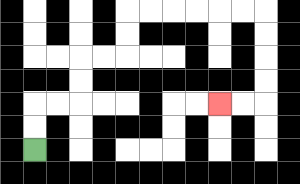{'start': '[1, 6]', 'end': '[9, 4]', 'path_directions': 'U,U,R,R,U,U,R,R,U,U,R,R,R,R,R,R,D,D,D,D,L,L', 'path_coordinates': '[[1, 6], [1, 5], [1, 4], [2, 4], [3, 4], [3, 3], [3, 2], [4, 2], [5, 2], [5, 1], [5, 0], [6, 0], [7, 0], [8, 0], [9, 0], [10, 0], [11, 0], [11, 1], [11, 2], [11, 3], [11, 4], [10, 4], [9, 4]]'}